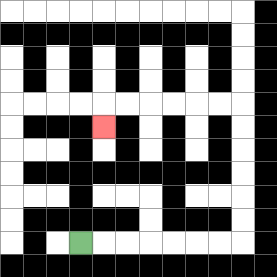{'start': '[3, 10]', 'end': '[4, 5]', 'path_directions': 'R,R,R,R,R,R,R,U,U,U,U,U,U,L,L,L,L,L,L,D', 'path_coordinates': '[[3, 10], [4, 10], [5, 10], [6, 10], [7, 10], [8, 10], [9, 10], [10, 10], [10, 9], [10, 8], [10, 7], [10, 6], [10, 5], [10, 4], [9, 4], [8, 4], [7, 4], [6, 4], [5, 4], [4, 4], [4, 5]]'}